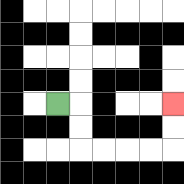{'start': '[2, 4]', 'end': '[7, 4]', 'path_directions': 'R,D,D,R,R,R,R,U,U', 'path_coordinates': '[[2, 4], [3, 4], [3, 5], [3, 6], [4, 6], [5, 6], [6, 6], [7, 6], [7, 5], [7, 4]]'}